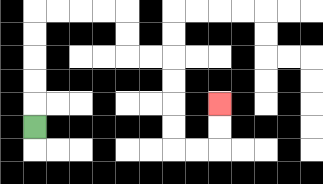{'start': '[1, 5]', 'end': '[9, 4]', 'path_directions': 'U,U,U,U,U,R,R,R,R,D,D,R,R,D,D,D,D,R,R,U,U', 'path_coordinates': '[[1, 5], [1, 4], [1, 3], [1, 2], [1, 1], [1, 0], [2, 0], [3, 0], [4, 0], [5, 0], [5, 1], [5, 2], [6, 2], [7, 2], [7, 3], [7, 4], [7, 5], [7, 6], [8, 6], [9, 6], [9, 5], [9, 4]]'}